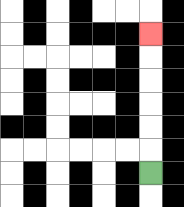{'start': '[6, 7]', 'end': '[6, 1]', 'path_directions': 'U,U,U,U,U,U', 'path_coordinates': '[[6, 7], [6, 6], [6, 5], [6, 4], [6, 3], [6, 2], [6, 1]]'}